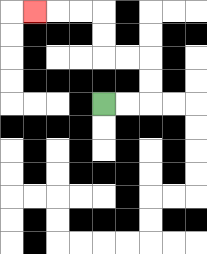{'start': '[4, 4]', 'end': '[1, 0]', 'path_directions': 'R,R,U,U,L,L,U,U,L,L,L', 'path_coordinates': '[[4, 4], [5, 4], [6, 4], [6, 3], [6, 2], [5, 2], [4, 2], [4, 1], [4, 0], [3, 0], [2, 0], [1, 0]]'}